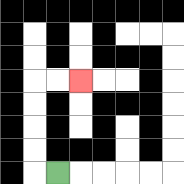{'start': '[2, 7]', 'end': '[3, 3]', 'path_directions': 'L,U,U,U,U,R,R', 'path_coordinates': '[[2, 7], [1, 7], [1, 6], [1, 5], [1, 4], [1, 3], [2, 3], [3, 3]]'}